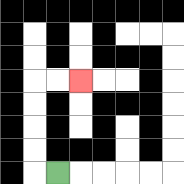{'start': '[2, 7]', 'end': '[3, 3]', 'path_directions': 'L,U,U,U,U,R,R', 'path_coordinates': '[[2, 7], [1, 7], [1, 6], [1, 5], [1, 4], [1, 3], [2, 3], [3, 3]]'}